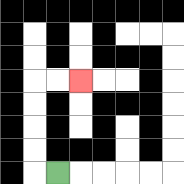{'start': '[2, 7]', 'end': '[3, 3]', 'path_directions': 'L,U,U,U,U,R,R', 'path_coordinates': '[[2, 7], [1, 7], [1, 6], [1, 5], [1, 4], [1, 3], [2, 3], [3, 3]]'}